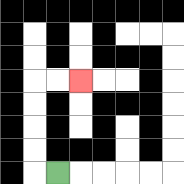{'start': '[2, 7]', 'end': '[3, 3]', 'path_directions': 'L,U,U,U,U,R,R', 'path_coordinates': '[[2, 7], [1, 7], [1, 6], [1, 5], [1, 4], [1, 3], [2, 3], [3, 3]]'}